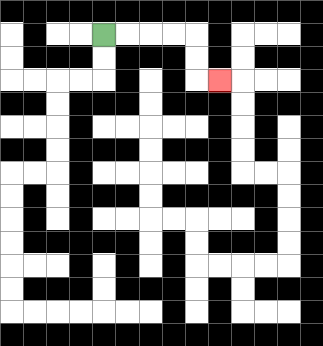{'start': '[4, 1]', 'end': '[9, 3]', 'path_directions': 'R,R,R,R,D,D,R', 'path_coordinates': '[[4, 1], [5, 1], [6, 1], [7, 1], [8, 1], [8, 2], [8, 3], [9, 3]]'}